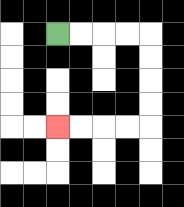{'start': '[2, 1]', 'end': '[2, 5]', 'path_directions': 'R,R,R,R,D,D,D,D,L,L,L,L', 'path_coordinates': '[[2, 1], [3, 1], [4, 1], [5, 1], [6, 1], [6, 2], [6, 3], [6, 4], [6, 5], [5, 5], [4, 5], [3, 5], [2, 5]]'}